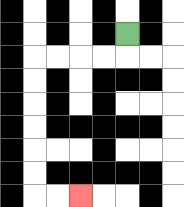{'start': '[5, 1]', 'end': '[3, 8]', 'path_directions': 'D,L,L,L,L,D,D,D,D,D,D,R,R', 'path_coordinates': '[[5, 1], [5, 2], [4, 2], [3, 2], [2, 2], [1, 2], [1, 3], [1, 4], [1, 5], [1, 6], [1, 7], [1, 8], [2, 8], [3, 8]]'}